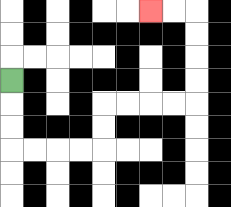{'start': '[0, 3]', 'end': '[6, 0]', 'path_directions': 'D,D,D,R,R,R,R,U,U,R,R,R,R,U,U,U,U,L,L', 'path_coordinates': '[[0, 3], [0, 4], [0, 5], [0, 6], [1, 6], [2, 6], [3, 6], [4, 6], [4, 5], [4, 4], [5, 4], [6, 4], [7, 4], [8, 4], [8, 3], [8, 2], [8, 1], [8, 0], [7, 0], [6, 0]]'}